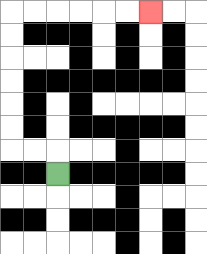{'start': '[2, 7]', 'end': '[6, 0]', 'path_directions': 'U,L,L,U,U,U,U,U,U,R,R,R,R,R,R', 'path_coordinates': '[[2, 7], [2, 6], [1, 6], [0, 6], [0, 5], [0, 4], [0, 3], [0, 2], [0, 1], [0, 0], [1, 0], [2, 0], [3, 0], [4, 0], [5, 0], [6, 0]]'}